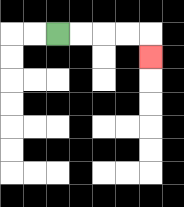{'start': '[2, 1]', 'end': '[6, 2]', 'path_directions': 'R,R,R,R,D', 'path_coordinates': '[[2, 1], [3, 1], [4, 1], [5, 1], [6, 1], [6, 2]]'}